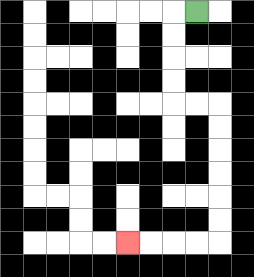{'start': '[8, 0]', 'end': '[5, 10]', 'path_directions': 'L,D,D,D,D,R,R,D,D,D,D,D,D,L,L,L,L', 'path_coordinates': '[[8, 0], [7, 0], [7, 1], [7, 2], [7, 3], [7, 4], [8, 4], [9, 4], [9, 5], [9, 6], [9, 7], [9, 8], [9, 9], [9, 10], [8, 10], [7, 10], [6, 10], [5, 10]]'}